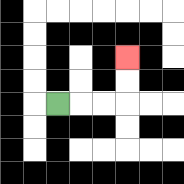{'start': '[2, 4]', 'end': '[5, 2]', 'path_directions': 'R,R,R,U,U', 'path_coordinates': '[[2, 4], [3, 4], [4, 4], [5, 4], [5, 3], [5, 2]]'}